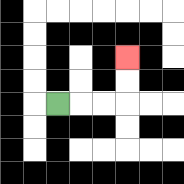{'start': '[2, 4]', 'end': '[5, 2]', 'path_directions': 'R,R,R,U,U', 'path_coordinates': '[[2, 4], [3, 4], [4, 4], [5, 4], [5, 3], [5, 2]]'}